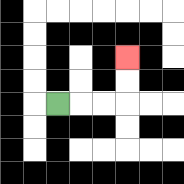{'start': '[2, 4]', 'end': '[5, 2]', 'path_directions': 'R,R,R,U,U', 'path_coordinates': '[[2, 4], [3, 4], [4, 4], [5, 4], [5, 3], [5, 2]]'}